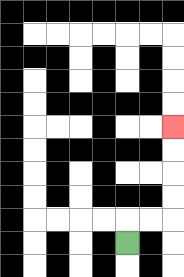{'start': '[5, 10]', 'end': '[7, 5]', 'path_directions': 'U,R,R,U,U,U,U', 'path_coordinates': '[[5, 10], [5, 9], [6, 9], [7, 9], [7, 8], [7, 7], [7, 6], [7, 5]]'}